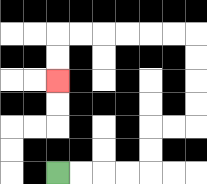{'start': '[2, 7]', 'end': '[2, 3]', 'path_directions': 'R,R,R,R,U,U,R,R,U,U,U,U,L,L,L,L,L,L,D,D', 'path_coordinates': '[[2, 7], [3, 7], [4, 7], [5, 7], [6, 7], [6, 6], [6, 5], [7, 5], [8, 5], [8, 4], [8, 3], [8, 2], [8, 1], [7, 1], [6, 1], [5, 1], [4, 1], [3, 1], [2, 1], [2, 2], [2, 3]]'}